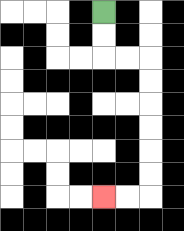{'start': '[4, 0]', 'end': '[4, 8]', 'path_directions': 'D,D,R,R,D,D,D,D,D,D,L,L', 'path_coordinates': '[[4, 0], [4, 1], [4, 2], [5, 2], [6, 2], [6, 3], [6, 4], [6, 5], [6, 6], [6, 7], [6, 8], [5, 8], [4, 8]]'}